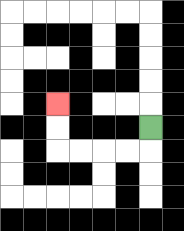{'start': '[6, 5]', 'end': '[2, 4]', 'path_directions': 'D,L,L,L,L,U,U', 'path_coordinates': '[[6, 5], [6, 6], [5, 6], [4, 6], [3, 6], [2, 6], [2, 5], [2, 4]]'}